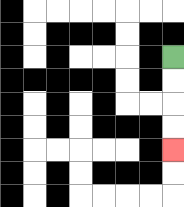{'start': '[7, 2]', 'end': '[7, 6]', 'path_directions': 'D,D,D,D', 'path_coordinates': '[[7, 2], [7, 3], [7, 4], [7, 5], [7, 6]]'}